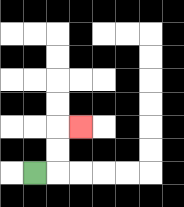{'start': '[1, 7]', 'end': '[3, 5]', 'path_directions': 'R,U,U,R', 'path_coordinates': '[[1, 7], [2, 7], [2, 6], [2, 5], [3, 5]]'}